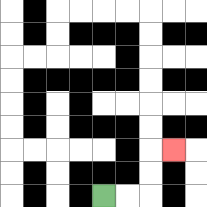{'start': '[4, 8]', 'end': '[7, 6]', 'path_directions': 'R,R,U,U,R', 'path_coordinates': '[[4, 8], [5, 8], [6, 8], [6, 7], [6, 6], [7, 6]]'}